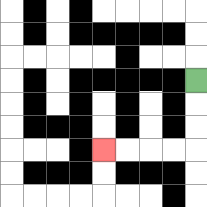{'start': '[8, 3]', 'end': '[4, 6]', 'path_directions': 'D,D,D,L,L,L,L', 'path_coordinates': '[[8, 3], [8, 4], [8, 5], [8, 6], [7, 6], [6, 6], [5, 6], [4, 6]]'}